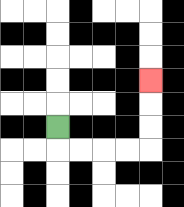{'start': '[2, 5]', 'end': '[6, 3]', 'path_directions': 'D,R,R,R,R,U,U,U', 'path_coordinates': '[[2, 5], [2, 6], [3, 6], [4, 6], [5, 6], [6, 6], [6, 5], [6, 4], [6, 3]]'}